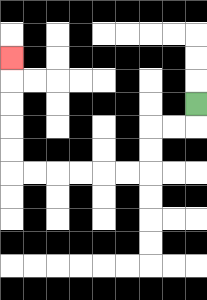{'start': '[8, 4]', 'end': '[0, 2]', 'path_directions': 'D,L,L,D,D,L,L,L,L,L,L,U,U,U,U,U', 'path_coordinates': '[[8, 4], [8, 5], [7, 5], [6, 5], [6, 6], [6, 7], [5, 7], [4, 7], [3, 7], [2, 7], [1, 7], [0, 7], [0, 6], [0, 5], [0, 4], [0, 3], [0, 2]]'}